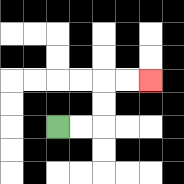{'start': '[2, 5]', 'end': '[6, 3]', 'path_directions': 'R,R,U,U,R,R', 'path_coordinates': '[[2, 5], [3, 5], [4, 5], [4, 4], [4, 3], [5, 3], [6, 3]]'}